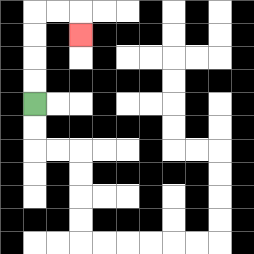{'start': '[1, 4]', 'end': '[3, 1]', 'path_directions': 'U,U,U,U,R,R,D', 'path_coordinates': '[[1, 4], [1, 3], [1, 2], [1, 1], [1, 0], [2, 0], [3, 0], [3, 1]]'}